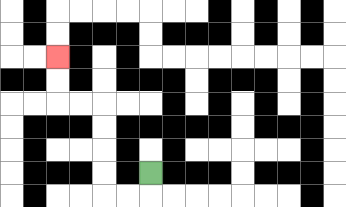{'start': '[6, 7]', 'end': '[2, 2]', 'path_directions': 'D,L,L,U,U,U,U,L,L,U,U', 'path_coordinates': '[[6, 7], [6, 8], [5, 8], [4, 8], [4, 7], [4, 6], [4, 5], [4, 4], [3, 4], [2, 4], [2, 3], [2, 2]]'}